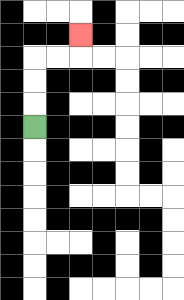{'start': '[1, 5]', 'end': '[3, 1]', 'path_directions': 'U,U,U,R,R,U', 'path_coordinates': '[[1, 5], [1, 4], [1, 3], [1, 2], [2, 2], [3, 2], [3, 1]]'}